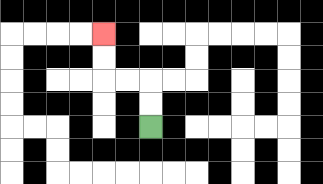{'start': '[6, 5]', 'end': '[4, 1]', 'path_directions': 'U,U,L,L,U,U', 'path_coordinates': '[[6, 5], [6, 4], [6, 3], [5, 3], [4, 3], [4, 2], [4, 1]]'}